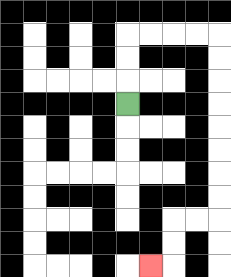{'start': '[5, 4]', 'end': '[6, 11]', 'path_directions': 'U,U,U,R,R,R,R,D,D,D,D,D,D,D,D,L,L,D,D,L', 'path_coordinates': '[[5, 4], [5, 3], [5, 2], [5, 1], [6, 1], [7, 1], [8, 1], [9, 1], [9, 2], [9, 3], [9, 4], [9, 5], [9, 6], [9, 7], [9, 8], [9, 9], [8, 9], [7, 9], [7, 10], [7, 11], [6, 11]]'}